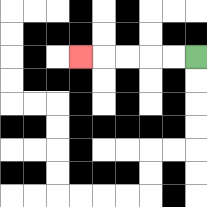{'start': '[8, 2]', 'end': '[3, 2]', 'path_directions': 'L,L,L,L,L', 'path_coordinates': '[[8, 2], [7, 2], [6, 2], [5, 2], [4, 2], [3, 2]]'}